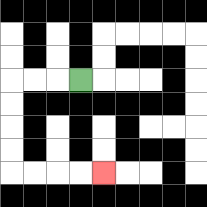{'start': '[3, 3]', 'end': '[4, 7]', 'path_directions': 'L,L,L,D,D,D,D,R,R,R,R', 'path_coordinates': '[[3, 3], [2, 3], [1, 3], [0, 3], [0, 4], [0, 5], [0, 6], [0, 7], [1, 7], [2, 7], [3, 7], [4, 7]]'}